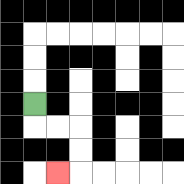{'start': '[1, 4]', 'end': '[2, 7]', 'path_directions': 'D,R,R,D,D,L', 'path_coordinates': '[[1, 4], [1, 5], [2, 5], [3, 5], [3, 6], [3, 7], [2, 7]]'}